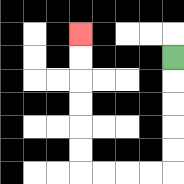{'start': '[7, 2]', 'end': '[3, 1]', 'path_directions': 'D,D,D,D,D,L,L,L,L,U,U,U,U,U,U', 'path_coordinates': '[[7, 2], [7, 3], [7, 4], [7, 5], [7, 6], [7, 7], [6, 7], [5, 7], [4, 7], [3, 7], [3, 6], [3, 5], [3, 4], [3, 3], [3, 2], [3, 1]]'}